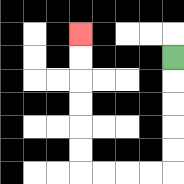{'start': '[7, 2]', 'end': '[3, 1]', 'path_directions': 'D,D,D,D,D,L,L,L,L,U,U,U,U,U,U', 'path_coordinates': '[[7, 2], [7, 3], [7, 4], [7, 5], [7, 6], [7, 7], [6, 7], [5, 7], [4, 7], [3, 7], [3, 6], [3, 5], [3, 4], [3, 3], [3, 2], [3, 1]]'}